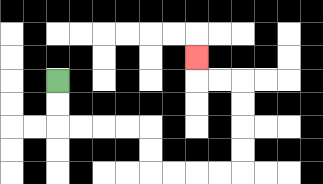{'start': '[2, 3]', 'end': '[8, 2]', 'path_directions': 'D,D,R,R,R,R,D,D,R,R,R,R,U,U,U,U,L,L,U', 'path_coordinates': '[[2, 3], [2, 4], [2, 5], [3, 5], [4, 5], [5, 5], [6, 5], [6, 6], [6, 7], [7, 7], [8, 7], [9, 7], [10, 7], [10, 6], [10, 5], [10, 4], [10, 3], [9, 3], [8, 3], [8, 2]]'}